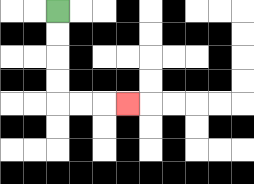{'start': '[2, 0]', 'end': '[5, 4]', 'path_directions': 'D,D,D,D,R,R,R', 'path_coordinates': '[[2, 0], [2, 1], [2, 2], [2, 3], [2, 4], [3, 4], [4, 4], [5, 4]]'}